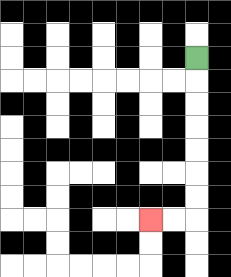{'start': '[8, 2]', 'end': '[6, 9]', 'path_directions': 'D,D,D,D,D,D,D,L,L', 'path_coordinates': '[[8, 2], [8, 3], [8, 4], [8, 5], [8, 6], [8, 7], [8, 8], [8, 9], [7, 9], [6, 9]]'}